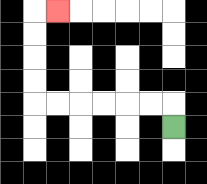{'start': '[7, 5]', 'end': '[2, 0]', 'path_directions': 'U,L,L,L,L,L,L,U,U,U,U,R', 'path_coordinates': '[[7, 5], [7, 4], [6, 4], [5, 4], [4, 4], [3, 4], [2, 4], [1, 4], [1, 3], [1, 2], [1, 1], [1, 0], [2, 0]]'}